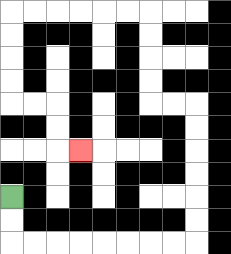{'start': '[0, 8]', 'end': '[3, 6]', 'path_directions': 'D,D,R,R,R,R,R,R,R,R,U,U,U,U,U,U,L,L,U,U,U,U,L,L,L,L,L,L,D,D,D,D,R,R,D,D,R', 'path_coordinates': '[[0, 8], [0, 9], [0, 10], [1, 10], [2, 10], [3, 10], [4, 10], [5, 10], [6, 10], [7, 10], [8, 10], [8, 9], [8, 8], [8, 7], [8, 6], [8, 5], [8, 4], [7, 4], [6, 4], [6, 3], [6, 2], [6, 1], [6, 0], [5, 0], [4, 0], [3, 0], [2, 0], [1, 0], [0, 0], [0, 1], [0, 2], [0, 3], [0, 4], [1, 4], [2, 4], [2, 5], [2, 6], [3, 6]]'}